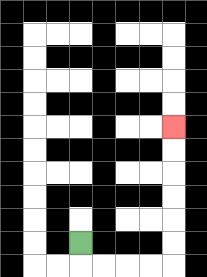{'start': '[3, 10]', 'end': '[7, 5]', 'path_directions': 'D,R,R,R,R,U,U,U,U,U,U', 'path_coordinates': '[[3, 10], [3, 11], [4, 11], [5, 11], [6, 11], [7, 11], [7, 10], [7, 9], [7, 8], [7, 7], [7, 6], [7, 5]]'}